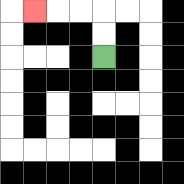{'start': '[4, 2]', 'end': '[1, 0]', 'path_directions': 'U,U,L,L,L', 'path_coordinates': '[[4, 2], [4, 1], [4, 0], [3, 0], [2, 0], [1, 0]]'}